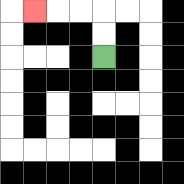{'start': '[4, 2]', 'end': '[1, 0]', 'path_directions': 'U,U,L,L,L', 'path_coordinates': '[[4, 2], [4, 1], [4, 0], [3, 0], [2, 0], [1, 0]]'}